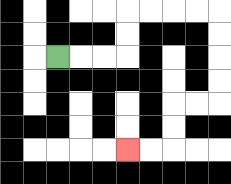{'start': '[2, 2]', 'end': '[5, 6]', 'path_directions': 'R,R,R,U,U,R,R,R,R,D,D,D,D,L,L,D,D,L,L', 'path_coordinates': '[[2, 2], [3, 2], [4, 2], [5, 2], [5, 1], [5, 0], [6, 0], [7, 0], [8, 0], [9, 0], [9, 1], [9, 2], [9, 3], [9, 4], [8, 4], [7, 4], [7, 5], [7, 6], [6, 6], [5, 6]]'}